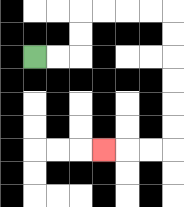{'start': '[1, 2]', 'end': '[4, 6]', 'path_directions': 'R,R,U,U,R,R,R,R,D,D,D,D,D,D,L,L,L', 'path_coordinates': '[[1, 2], [2, 2], [3, 2], [3, 1], [3, 0], [4, 0], [5, 0], [6, 0], [7, 0], [7, 1], [7, 2], [7, 3], [7, 4], [7, 5], [7, 6], [6, 6], [5, 6], [4, 6]]'}